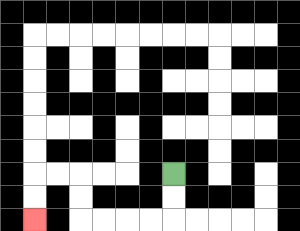{'start': '[7, 7]', 'end': '[1, 9]', 'path_directions': 'D,D,L,L,L,L,U,U,L,L,D,D', 'path_coordinates': '[[7, 7], [7, 8], [7, 9], [6, 9], [5, 9], [4, 9], [3, 9], [3, 8], [3, 7], [2, 7], [1, 7], [1, 8], [1, 9]]'}